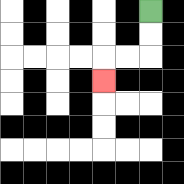{'start': '[6, 0]', 'end': '[4, 3]', 'path_directions': 'D,D,L,L,D', 'path_coordinates': '[[6, 0], [6, 1], [6, 2], [5, 2], [4, 2], [4, 3]]'}